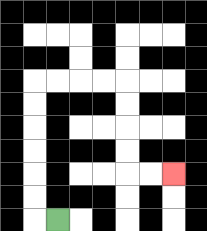{'start': '[2, 9]', 'end': '[7, 7]', 'path_directions': 'L,U,U,U,U,U,U,R,R,R,R,D,D,D,D,R,R', 'path_coordinates': '[[2, 9], [1, 9], [1, 8], [1, 7], [1, 6], [1, 5], [1, 4], [1, 3], [2, 3], [3, 3], [4, 3], [5, 3], [5, 4], [5, 5], [5, 6], [5, 7], [6, 7], [7, 7]]'}